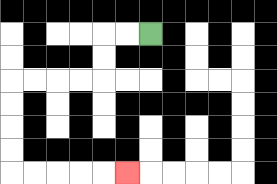{'start': '[6, 1]', 'end': '[5, 7]', 'path_directions': 'L,L,D,D,L,L,L,L,D,D,D,D,R,R,R,R,R', 'path_coordinates': '[[6, 1], [5, 1], [4, 1], [4, 2], [4, 3], [3, 3], [2, 3], [1, 3], [0, 3], [0, 4], [0, 5], [0, 6], [0, 7], [1, 7], [2, 7], [3, 7], [4, 7], [5, 7]]'}